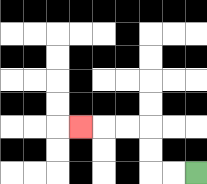{'start': '[8, 7]', 'end': '[3, 5]', 'path_directions': 'L,L,U,U,L,L,L', 'path_coordinates': '[[8, 7], [7, 7], [6, 7], [6, 6], [6, 5], [5, 5], [4, 5], [3, 5]]'}